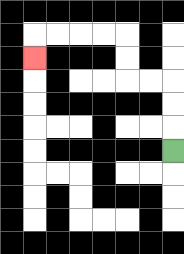{'start': '[7, 6]', 'end': '[1, 2]', 'path_directions': 'U,U,U,L,L,U,U,L,L,L,L,D', 'path_coordinates': '[[7, 6], [7, 5], [7, 4], [7, 3], [6, 3], [5, 3], [5, 2], [5, 1], [4, 1], [3, 1], [2, 1], [1, 1], [1, 2]]'}